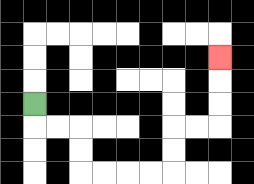{'start': '[1, 4]', 'end': '[9, 2]', 'path_directions': 'D,R,R,D,D,R,R,R,R,U,U,R,R,U,U,U', 'path_coordinates': '[[1, 4], [1, 5], [2, 5], [3, 5], [3, 6], [3, 7], [4, 7], [5, 7], [6, 7], [7, 7], [7, 6], [7, 5], [8, 5], [9, 5], [9, 4], [9, 3], [9, 2]]'}